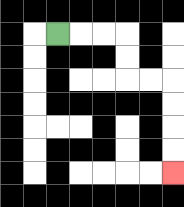{'start': '[2, 1]', 'end': '[7, 7]', 'path_directions': 'R,R,R,D,D,R,R,D,D,D,D', 'path_coordinates': '[[2, 1], [3, 1], [4, 1], [5, 1], [5, 2], [5, 3], [6, 3], [7, 3], [7, 4], [7, 5], [7, 6], [7, 7]]'}